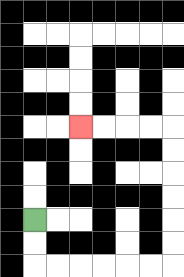{'start': '[1, 9]', 'end': '[3, 5]', 'path_directions': 'D,D,R,R,R,R,R,R,U,U,U,U,U,U,L,L,L,L', 'path_coordinates': '[[1, 9], [1, 10], [1, 11], [2, 11], [3, 11], [4, 11], [5, 11], [6, 11], [7, 11], [7, 10], [7, 9], [7, 8], [7, 7], [7, 6], [7, 5], [6, 5], [5, 5], [4, 5], [3, 5]]'}